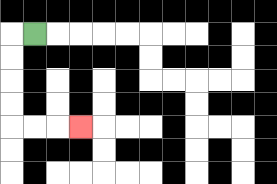{'start': '[1, 1]', 'end': '[3, 5]', 'path_directions': 'L,D,D,D,D,R,R,R', 'path_coordinates': '[[1, 1], [0, 1], [0, 2], [0, 3], [0, 4], [0, 5], [1, 5], [2, 5], [3, 5]]'}